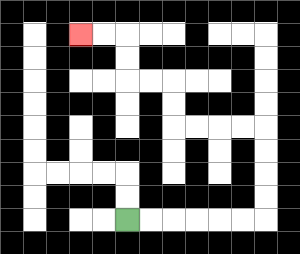{'start': '[5, 9]', 'end': '[3, 1]', 'path_directions': 'R,R,R,R,R,R,U,U,U,U,L,L,L,L,U,U,L,L,U,U,L,L', 'path_coordinates': '[[5, 9], [6, 9], [7, 9], [8, 9], [9, 9], [10, 9], [11, 9], [11, 8], [11, 7], [11, 6], [11, 5], [10, 5], [9, 5], [8, 5], [7, 5], [7, 4], [7, 3], [6, 3], [5, 3], [5, 2], [5, 1], [4, 1], [3, 1]]'}